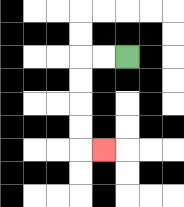{'start': '[5, 2]', 'end': '[4, 6]', 'path_directions': 'L,L,D,D,D,D,R', 'path_coordinates': '[[5, 2], [4, 2], [3, 2], [3, 3], [3, 4], [3, 5], [3, 6], [4, 6]]'}